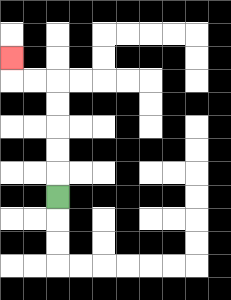{'start': '[2, 8]', 'end': '[0, 2]', 'path_directions': 'U,U,U,U,U,L,L,U', 'path_coordinates': '[[2, 8], [2, 7], [2, 6], [2, 5], [2, 4], [2, 3], [1, 3], [0, 3], [0, 2]]'}